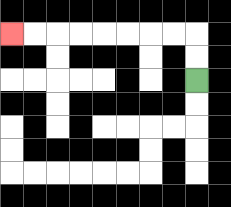{'start': '[8, 3]', 'end': '[0, 1]', 'path_directions': 'U,U,L,L,L,L,L,L,L,L', 'path_coordinates': '[[8, 3], [8, 2], [8, 1], [7, 1], [6, 1], [5, 1], [4, 1], [3, 1], [2, 1], [1, 1], [0, 1]]'}